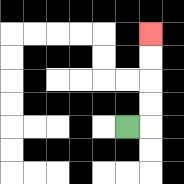{'start': '[5, 5]', 'end': '[6, 1]', 'path_directions': 'R,U,U,U,U', 'path_coordinates': '[[5, 5], [6, 5], [6, 4], [6, 3], [6, 2], [6, 1]]'}